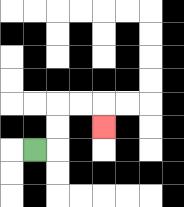{'start': '[1, 6]', 'end': '[4, 5]', 'path_directions': 'R,U,U,R,R,D', 'path_coordinates': '[[1, 6], [2, 6], [2, 5], [2, 4], [3, 4], [4, 4], [4, 5]]'}